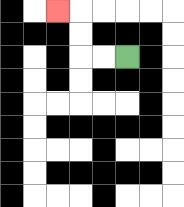{'start': '[5, 2]', 'end': '[2, 0]', 'path_directions': 'L,L,U,U,L', 'path_coordinates': '[[5, 2], [4, 2], [3, 2], [3, 1], [3, 0], [2, 0]]'}